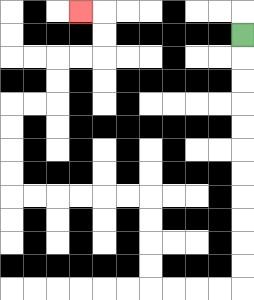{'start': '[10, 1]', 'end': '[3, 0]', 'path_directions': 'D,D,D,D,D,D,D,D,D,D,D,L,L,L,L,U,U,U,U,L,L,L,L,L,L,U,U,U,U,R,R,U,U,R,R,U,U,L', 'path_coordinates': '[[10, 1], [10, 2], [10, 3], [10, 4], [10, 5], [10, 6], [10, 7], [10, 8], [10, 9], [10, 10], [10, 11], [10, 12], [9, 12], [8, 12], [7, 12], [6, 12], [6, 11], [6, 10], [6, 9], [6, 8], [5, 8], [4, 8], [3, 8], [2, 8], [1, 8], [0, 8], [0, 7], [0, 6], [0, 5], [0, 4], [1, 4], [2, 4], [2, 3], [2, 2], [3, 2], [4, 2], [4, 1], [4, 0], [3, 0]]'}